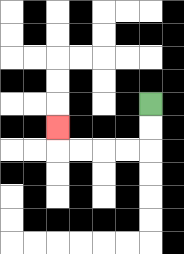{'start': '[6, 4]', 'end': '[2, 5]', 'path_directions': 'D,D,L,L,L,L,U', 'path_coordinates': '[[6, 4], [6, 5], [6, 6], [5, 6], [4, 6], [3, 6], [2, 6], [2, 5]]'}